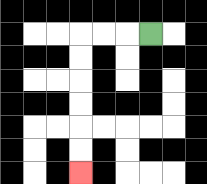{'start': '[6, 1]', 'end': '[3, 7]', 'path_directions': 'L,L,L,D,D,D,D,D,D', 'path_coordinates': '[[6, 1], [5, 1], [4, 1], [3, 1], [3, 2], [3, 3], [3, 4], [3, 5], [3, 6], [3, 7]]'}